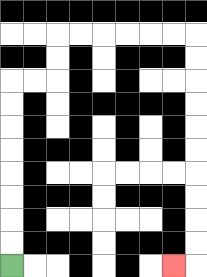{'start': '[0, 11]', 'end': '[7, 11]', 'path_directions': 'U,U,U,U,U,U,U,U,R,R,U,U,R,R,R,R,R,R,D,D,D,D,D,D,D,D,D,D,L', 'path_coordinates': '[[0, 11], [0, 10], [0, 9], [0, 8], [0, 7], [0, 6], [0, 5], [0, 4], [0, 3], [1, 3], [2, 3], [2, 2], [2, 1], [3, 1], [4, 1], [5, 1], [6, 1], [7, 1], [8, 1], [8, 2], [8, 3], [8, 4], [8, 5], [8, 6], [8, 7], [8, 8], [8, 9], [8, 10], [8, 11], [7, 11]]'}